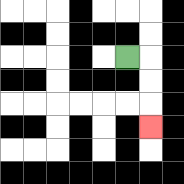{'start': '[5, 2]', 'end': '[6, 5]', 'path_directions': 'R,D,D,D', 'path_coordinates': '[[5, 2], [6, 2], [6, 3], [6, 4], [6, 5]]'}